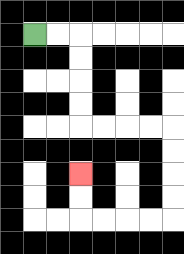{'start': '[1, 1]', 'end': '[3, 7]', 'path_directions': 'R,R,D,D,D,D,R,R,R,R,D,D,D,D,L,L,L,L,U,U', 'path_coordinates': '[[1, 1], [2, 1], [3, 1], [3, 2], [3, 3], [3, 4], [3, 5], [4, 5], [5, 5], [6, 5], [7, 5], [7, 6], [7, 7], [7, 8], [7, 9], [6, 9], [5, 9], [4, 9], [3, 9], [3, 8], [3, 7]]'}